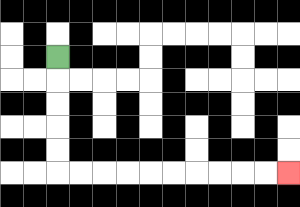{'start': '[2, 2]', 'end': '[12, 7]', 'path_directions': 'D,D,D,D,D,R,R,R,R,R,R,R,R,R,R', 'path_coordinates': '[[2, 2], [2, 3], [2, 4], [2, 5], [2, 6], [2, 7], [3, 7], [4, 7], [5, 7], [6, 7], [7, 7], [8, 7], [9, 7], [10, 7], [11, 7], [12, 7]]'}